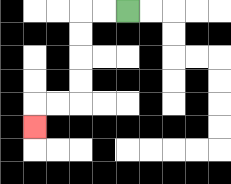{'start': '[5, 0]', 'end': '[1, 5]', 'path_directions': 'L,L,D,D,D,D,L,L,D', 'path_coordinates': '[[5, 0], [4, 0], [3, 0], [3, 1], [3, 2], [3, 3], [3, 4], [2, 4], [1, 4], [1, 5]]'}